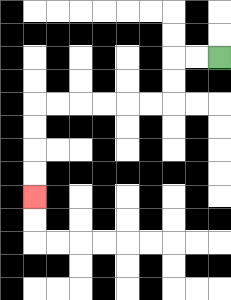{'start': '[9, 2]', 'end': '[1, 8]', 'path_directions': 'L,L,D,D,L,L,L,L,L,L,D,D,D,D', 'path_coordinates': '[[9, 2], [8, 2], [7, 2], [7, 3], [7, 4], [6, 4], [5, 4], [4, 4], [3, 4], [2, 4], [1, 4], [1, 5], [1, 6], [1, 7], [1, 8]]'}